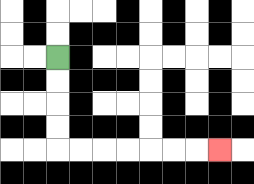{'start': '[2, 2]', 'end': '[9, 6]', 'path_directions': 'D,D,D,D,R,R,R,R,R,R,R', 'path_coordinates': '[[2, 2], [2, 3], [2, 4], [2, 5], [2, 6], [3, 6], [4, 6], [5, 6], [6, 6], [7, 6], [8, 6], [9, 6]]'}